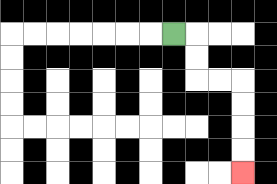{'start': '[7, 1]', 'end': '[10, 7]', 'path_directions': 'R,D,D,R,R,D,D,D,D', 'path_coordinates': '[[7, 1], [8, 1], [8, 2], [8, 3], [9, 3], [10, 3], [10, 4], [10, 5], [10, 6], [10, 7]]'}